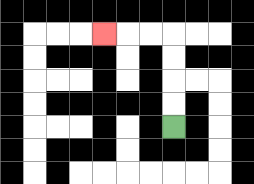{'start': '[7, 5]', 'end': '[4, 1]', 'path_directions': 'U,U,U,U,L,L,L', 'path_coordinates': '[[7, 5], [7, 4], [7, 3], [7, 2], [7, 1], [6, 1], [5, 1], [4, 1]]'}